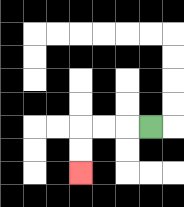{'start': '[6, 5]', 'end': '[3, 7]', 'path_directions': 'L,L,L,D,D', 'path_coordinates': '[[6, 5], [5, 5], [4, 5], [3, 5], [3, 6], [3, 7]]'}